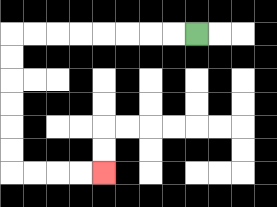{'start': '[8, 1]', 'end': '[4, 7]', 'path_directions': 'L,L,L,L,L,L,L,L,D,D,D,D,D,D,R,R,R,R', 'path_coordinates': '[[8, 1], [7, 1], [6, 1], [5, 1], [4, 1], [3, 1], [2, 1], [1, 1], [0, 1], [0, 2], [0, 3], [0, 4], [0, 5], [0, 6], [0, 7], [1, 7], [2, 7], [3, 7], [4, 7]]'}